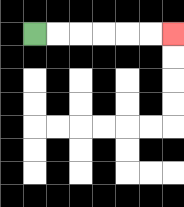{'start': '[1, 1]', 'end': '[7, 1]', 'path_directions': 'R,R,R,R,R,R', 'path_coordinates': '[[1, 1], [2, 1], [3, 1], [4, 1], [5, 1], [6, 1], [7, 1]]'}